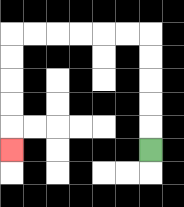{'start': '[6, 6]', 'end': '[0, 6]', 'path_directions': 'U,U,U,U,U,L,L,L,L,L,L,D,D,D,D,D', 'path_coordinates': '[[6, 6], [6, 5], [6, 4], [6, 3], [6, 2], [6, 1], [5, 1], [4, 1], [3, 1], [2, 1], [1, 1], [0, 1], [0, 2], [0, 3], [0, 4], [0, 5], [0, 6]]'}